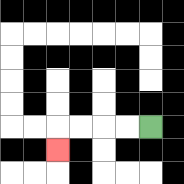{'start': '[6, 5]', 'end': '[2, 6]', 'path_directions': 'L,L,L,L,D', 'path_coordinates': '[[6, 5], [5, 5], [4, 5], [3, 5], [2, 5], [2, 6]]'}